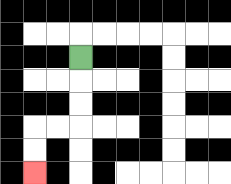{'start': '[3, 2]', 'end': '[1, 7]', 'path_directions': 'D,D,D,L,L,D,D', 'path_coordinates': '[[3, 2], [3, 3], [3, 4], [3, 5], [2, 5], [1, 5], [1, 6], [1, 7]]'}